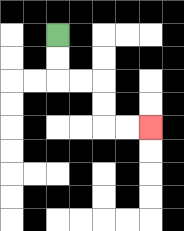{'start': '[2, 1]', 'end': '[6, 5]', 'path_directions': 'D,D,R,R,D,D,R,R', 'path_coordinates': '[[2, 1], [2, 2], [2, 3], [3, 3], [4, 3], [4, 4], [4, 5], [5, 5], [6, 5]]'}